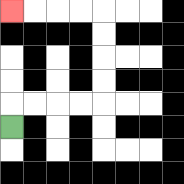{'start': '[0, 5]', 'end': '[0, 0]', 'path_directions': 'U,R,R,R,R,U,U,U,U,L,L,L,L', 'path_coordinates': '[[0, 5], [0, 4], [1, 4], [2, 4], [3, 4], [4, 4], [4, 3], [4, 2], [4, 1], [4, 0], [3, 0], [2, 0], [1, 0], [0, 0]]'}